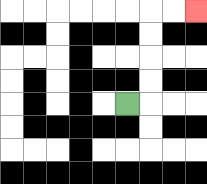{'start': '[5, 4]', 'end': '[8, 0]', 'path_directions': 'R,U,U,U,U,R,R', 'path_coordinates': '[[5, 4], [6, 4], [6, 3], [6, 2], [6, 1], [6, 0], [7, 0], [8, 0]]'}